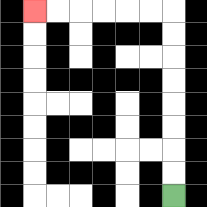{'start': '[7, 8]', 'end': '[1, 0]', 'path_directions': 'U,U,U,U,U,U,U,U,L,L,L,L,L,L', 'path_coordinates': '[[7, 8], [7, 7], [7, 6], [7, 5], [7, 4], [7, 3], [7, 2], [7, 1], [7, 0], [6, 0], [5, 0], [4, 0], [3, 0], [2, 0], [1, 0]]'}